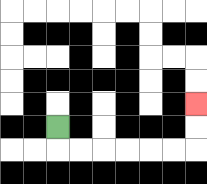{'start': '[2, 5]', 'end': '[8, 4]', 'path_directions': 'D,R,R,R,R,R,R,U,U', 'path_coordinates': '[[2, 5], [2, 6], [3, 6], [4, 6], [5, 6], [6, 6], [7, 6], [8, 6], [8, 5], [8, 4]]'}